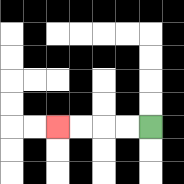{'start': '[6, 5]', 'end': '[2, 5]', 'path_directions': 'L,L,L,L', 'path_coordinates': '[[6, 5], [5, 5], [4, 5], [3, 5], [2, 5]]'}